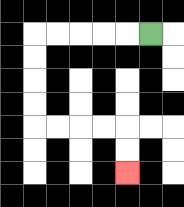{'start': '[6, 1]', 'end': '[5, 7]', 'path_directions': 'L,L,L,L,L,D,D,D,D,R,R,R,R,D,D', 'path_coordinates': '[[6, 1], [5, 1], [4, 1], [3, 1], [2, 1], [1, 1], [1, 2], [1, 3], [1, 4], [1, 5], [2, 5], [3, 5], [4, 5], [5, 5], [5, 6], [5, 7]]'}